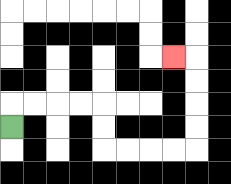{'start': '[0, 5]', 'end': '[7, 2]', 'path_directions': 'U,R,R,R,R,D,D,R,R,R,R,U,U,U,U,L', 'path_coordinates': '[[0, 5], [0, 4], [1, 4], [2, 4], [3, 4], [4, 4], [4, 5], [4, 6], [5, 6], [6, 6], [7, 6], [8, 6], [8, 5], [8, 4], [8, 3], [8, 2], [7, 2]]'}